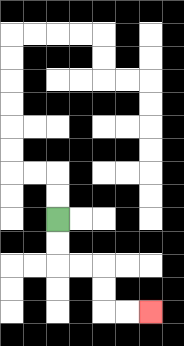{'start': '[2, 9]', 'end': '[6, 13]', 'path_directions': 'D,D,R,R,D,D,R,R', 'path_coordinates': '[[2, 9], [2, 10], [2, 11], [3, 11], [4, 11], [4, 12], [4, 13], [5, 13], [6, 13]]'}